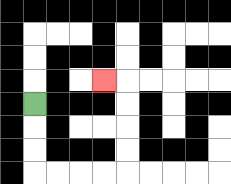{'start': '[1, 4]', 'end': '[4, 3]', 'path_directions': 'D,D,D,R,R,R,R,U,U,U,U,L', 'path_coordinates': '[[1, 4], [1, 5], [1, 6], [1, 7], [2, 7], [3, 7], [4, 7], [5, 7], [5, 6], [5, 5], [5, 4], [5, 3], [4, 3]]'}